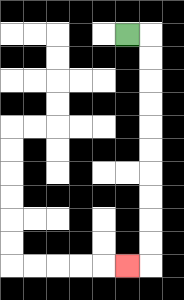{'start': '[5, 1]', 'end': '[5, 11]', 'path_directions': 'R,D,D,D,D,D,D,D,D,D,D,L', 'path_coordinates': '[[5, 1], [6, 1], [6, 2], [6, 3], [6, 4], [6, 5], [6, 6], [6, 7], [6, 8], [6, 9], [6, 10], [6, 11], [5, 11]]'}